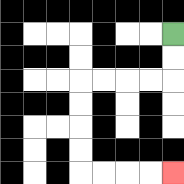{'start': '[7, 1]', 'end': '[7, 7]', 'path_directions': 'D,D,L,L,L,L,D,D,D,D,R,R,R,R', 'path_coordinates': '[[7, 1], [7, 2], [7, 3], [6, 3], [5, 3], [4, 3], [3, 3], [3, 4], [3, 5], [3, 6], [3, 7], [4, 7], [5, 7], [6, 7], [7, 7]]'}